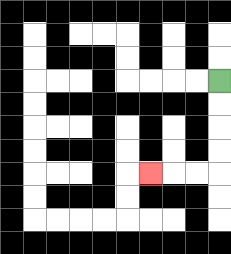{'start': '[9, 3]', 'end': '[6, 7]', 'path_directions': 'D,D,D,D,L,L,L', 'path_coordinates': '[[9, 3], [9, 4], [9, 5], [9, 6], [9, 7], [8, 7], [7, 7], [6, 7]]'}